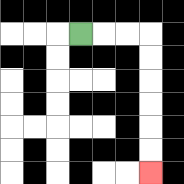{'start': '[3, 1]', 'end': '[6, 7]', 'path_directions': 'R,R,R,D,D,D,D,D,D', 'path_coordinates': '[[3, 1], [4, 1], [5, 1], [6, 1], [6, 2], [6, 3], [6, 4], [6, 5], [6, 6], [6, 7]]'}